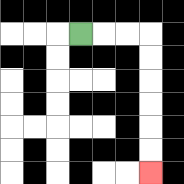{'start': '[3, 1]', 'end': '[6, 7]', 'path_directions': 'R,R,R,D,D,D,D,D,D', 'path_coordinates': '[[3, 1], [4, 1], [5, 1], [6, 1], [6, 2], [6, 3], [6, 4], [6, 5], [6, 6], [6, 7]]'}